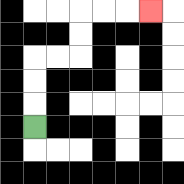{'start': '[1, 5]', 'end': '[6, 0]', 'path_directions': 'U,U,U,R,R,U,U,R,R,R', 'path_coordinates': '[[1, 5], [1, 4], [1, 3], [1, 2], [2, 2], [3, 2], [3, 1], [3, 0], [4, 0], [5, 0], [6, 0]]'}